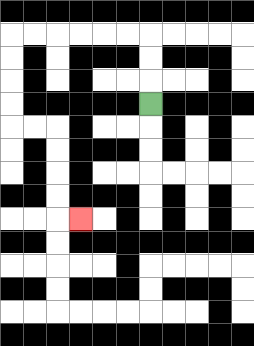{'start': '[6, 4]', 'end': '[3, 9]', 'path_directions': 'U,U,U,L,L,L,L,L,L,D,D,D,D,R,R,D,D,D,D,R', 'path_coordinates': '[[6, 4], [6, 3], [6, 2], [6, 1], [5, 1], [4, 1], [3, 1], [2, 1], [1, 1], [0, 1], [0, 2], [0, 3], [0, 4], [0, 5], [1, 5], [2, 5], [2, 6], [2, 7], [2, 8], [2, 9], [3, 9]]'}